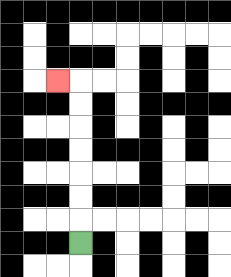{'start': '[3, 10]', 'end': '[2, 3]', 'path_directions': 'U,U,U,U,U,U,U,L', 'path_coordinates': '[[3, 10], [3, 9], [3, 8], [3, 7], [3, 6], [3, 5], [3, 4], [3, 3], [2, 3]]'}